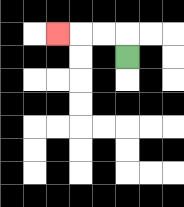{'start': '[5, 2]', 'end': '[2, 1]', 'path_directions': 'U,L,L,L', 'path_coordinates': '[[5, 2], [5, 1], [4, 1], [3, 1], [2, 1]]'}